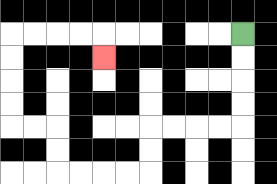{'start': '[10, 1]', 'end': '[4, 2]', 'path_directions': 'D,D,D,D,L,L,L,L,D,D,L,L,L,L,U,U,L,L,U,U,U,U,R,R,R,R,D', 'path_coordinates': '[[10, 1], [10, 2], [10, 3], [10, 4], [10, 5], [9, 5], [8, 5], [7, 5], [6, 5], [6, 6], [6, 7], [5, 7], [4, 7], [3, 7], [2, 7], [2, 6], [2, 5], [1, 5], [0, 5], [0, 4], [0, 3], [0, 2], [0, 1], [1, 1], [2, 1], [3, 1], [4, 1], [4, 2]]'}